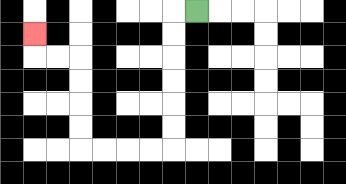{'start': '[8, 0]', 'end': '[1, 1]', 'path_directions': 'L,D,D,D,D,D,D,L,L,L,L,U,U,U,U,L,L,U', 'path_coordinates': '[[8, 0], [7, 0], [7, 1], [7, 2], [7, 3], [7, 4], [7, 5], [7, 6], [6, 6], [5, 6], [4, 6], [3, 6], [3, 5], [3, 4], [3, 3], [3, 2], [2, 2], [1, 2], [1, 1]]'}